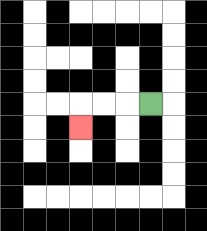{'start': '[6, 4]', 'end': '[3, 5]', 'path_directions': 'L,L,L,D', 'path_coordinates': '[[6, 4], [5, 4], [4, 4], [3, 4], [3, 5]]'}